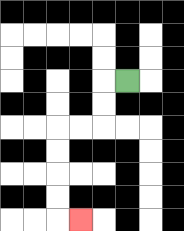{'start': '[5, 3]', 'end': '[3, 9]', 'path_directions': 'L,D,D,L,L,D,D,D,D,R', 'path_coordinates': '[[5, 3], [4, 3], [4, 4], [4, 5], [3, 5], [2, 5], [2, 6], [2, 7], [2, 8], [2, 9], [3, 9]]'}